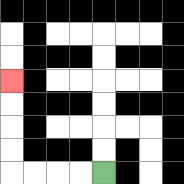{'start': '[4, 7]', 'end': '[0, 3]', 'path_directions': 'L,L,L,L,U,U,U,U', 'path_coordinates': '[[4, 7], [3, 7], [2, 7], [1, 7], [0, 7], [0, 6], [0, 5], [0, 4], [0, 3]]'}